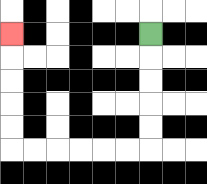{'start': '[6, 1]', 'end': '[0, 1]', 'path_directions': 'D,D,D,D,D,L,L,L,L,L,L,U,U,U,U,U', 'path_coordinates': '[[6, 1], [6, 2], [6, 3], [6, 4], [6, 5], [6, 6], [5, 6], [4, 6], [3, 6], [2, 6], [1, 6], [0, 6], [0, 5], [0, 4], [0, 3], [0, 2], [0, 1]]'}